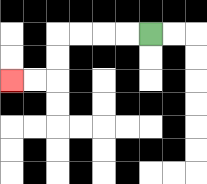{'start': '[6, 1]', 'end': '[0, 3]', 'path_directions': 'L,L,L,L,D,D,L,L', 'path_coordinates': '[[6, 1], [5, 1], [4, 1], [3, 1], [2, 1], [2, 2], [2, 3], [1, 3], [0, 3]]'}